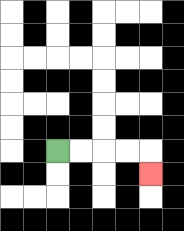{'start': '[2, 6]', 'end': '[6, 7]', 'path_directions': 'R,R,R,R,D', 'path_coordinates': '[[2, 6], [3, 6], [4, 6], [5, 6], [6, 6], [6, 7]]'}